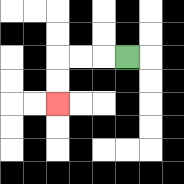{'start': '[5, 2]', 'end': '[2, 4]', 'path_directions': 'L,L,L,D,D', 'path_coordinates': '[[5, 2], [4, 2], [3, 2], [2, 2], [2, 3], [2, 4]]'}